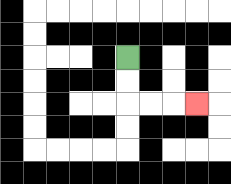{'start': '[5, 2]', 'end': '[8, 4]', 'path_directions': 'D,D,R,R,R', 'path_coordinates': '[[5, 2], [5, 3], [5, 4], [6, 4], [7, 4], [8, 4]]'}